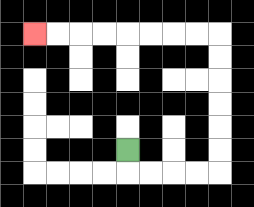{'start': '[5, 6]', 'end': '[1, 1]', 'path_directions': 'D,R,R,R,R,U,U,U,U,U,U,L,L,L,L,L,L,L,L', 'path_coordinates': '[[5, 6], [5, 7], [6, 7], [7, 7], [8, 7], [9, 7], [9, 6], [9, 5], [9, 4], [9, 3], [9, 2], [9, 1], [8, 1], [7, 1], [6, 1], [5, 1], [4, 1], [3, 1], [2, 1], [1, 1]]'}